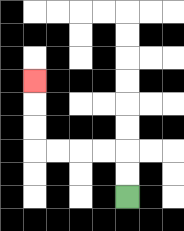{'start': '[5, 8]', 'end': '[1, 3]', 'path_directions': 'U,U,L,L,L,L,U,U,U', 'path_coordinates': '[[5, 8], [5, 7], [5, 6], [4, 6], [3, 6], [2, 6], [1, 6], [1, 5], [1, 4], [1, 3]]'}